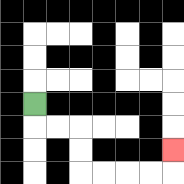{'start': '[1, 4]', 'end': '[7, 6]', 'path_directions': 'D,R,R,D,D,R,R,R,R,U', 'path_coordinates': '[[1, 4], [1, 5], [2, 5], [3, 5], [3, 6], [3, 7], [4, 7], [5, 7], [6, 7], [7, 7], [7, 6]]'}